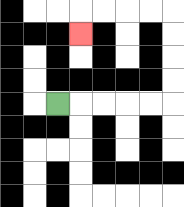{'start': '[2, 4]', 'end': '[3, 1]', 'path_directions': 'R,R,R,R,R,U,U,U,U,L,L,L,L,D', 'path_coordinates': '[[2, 4], [3, 4], [4, 4], [5, 4], [6, 4], [7, 4], [7, 3], [7, 2], [7, 1], [7, 0], [6, 0], [5, 0], [4, 0], [3, 0], [3, 1]]'}